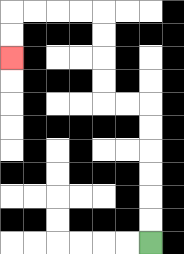{'start': '[6, 10]', 'end': '[0, 2]', 'path_directions': 'U,U,U,U,U,U,L,L,U,U,U,U,L,L,L,L,D,D', 'path_coordinates': '[[6, 10], [6, 9], [6, 8], [6, 7], [6, 6], [6, 5], [6, 4], [5, 4], [4, 4], [4, 3], [4, 2], [4, 1], [4, 0], [3, 0], [2, 0], [1, 0], [0, 0], [0, 1], [0, 2]]'}